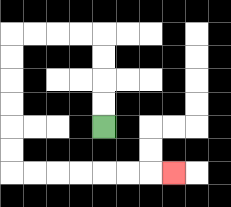{'start': '[4, 5]', 'end': '[7, 7]', 'path_directions': 'U,U,U,U,L,L,L,L,D,D,D,D,D,D,R,R,R,R,R,R,R', 'path_coordinates': '[[4, 5], [4, 4], [4, 3], [4, 2], [4, 1], [3, 1], [2, 1], [1, 1], [0, 1], [0, 2], [0, 3], [0, 4], [0, 5], [0, 6], [0, 7], [1, 7], [2, 7], [3, 7], [4, 7], [5, 7], [6, 7], [7, 7]]'}